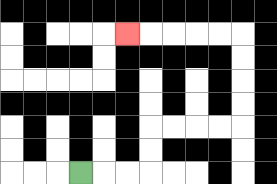{'start': '[3, 7]', 'end': '[5, 1]', 'path_directions': 'R,R,R,U,U,R,R,R,R,U,U,U,U,L,L,L,L,L', 'path_coordinates': '[[3, 7], [4, 7], [5, 7], [6, 7], [6, 6], [6, 5], [7, 5], [8, 5], [9, 5], [10, 5], [10, 4], [10, 3], [10, 2], [10, 1], [9, 1], [8, 1], [7, 1], [6, 1], [5, 1]]'}